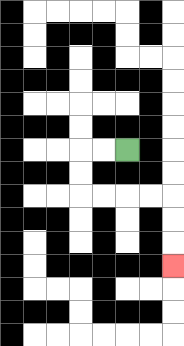{'start': '[5, 6]', 'end': '[7, 11]', 'path_directions': 'L,L,D,D,R,R,R,R,D,D,D', 'path_coordinates': '[[5, 6], [4, 6], [3, 6], [3, 7], [3, 8], [4, 8], [5, 8], [6, 8], [7, 8], [7, 9], [7, 10], [7, 11]]'}